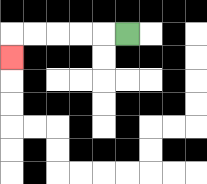{'start': '[5, 1]', 'end': '[0, 2]', 'path_directions': 'L,L,L,L,L,D', 'path_coordinates': '[[5, 1], [4, 1], [3, 1], [2, 1], [1, 1], [0, 1], [0, 2]]'}